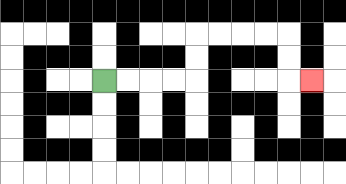{'start': '[4, 3]', 'end': '[13, 3]', 'path_directions': 'R,R,R,R,U,U,R,R,R,R,D,D,R', 'path_coordinates': '[[4, 3], [5, 3], [6, 3], [7, 3], [8, 3], [8, 2], [8, 1], [9, 1], [10, 1], [11, 1], [12, 1], [12, 2], [12, 3], [13, 3]]'}